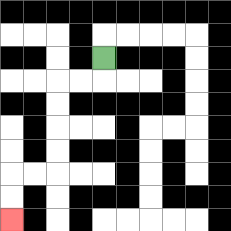{'start': '[4, 2]', 'end': '[0, 9]', 'path_directions': 'D,L,L,D,D,D,D,L,L,D,D', 'path_coordinates': '[[4, 2], [4, 3], [3, 3], [2, 3], [2, 4], [2, 5], [2, 6], [2, 7], [1, 7], [0, 7], [0, 8], [0, 9]]'}